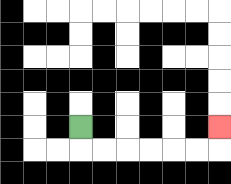{'start': '[3, 5]', 'end': '[9, 5]', 'path_directions': 'D,R,R,R,R,R,R,U', 'path_coordinates': '[[3, 5], [3, 6], [4, 6], [5, 6], [6, 6], [7, 6], [8, 6], [9, 6], [9, 5]]'}